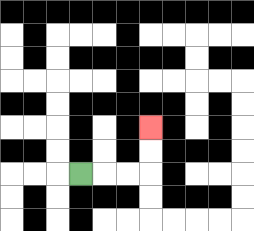{'start': '[3, 7]', 'end': '[6, 5]', 'path_directions': 'R,R,R,U,U', 'path_coordinates': '[[3, 7], [4, 7], [5, 7], [6, 7], [6, 6], [6, 5]]'}